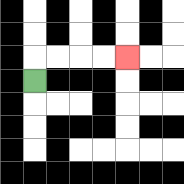{'start': '[1, 3]', 'end': '[5, 2]', 'path_directions': 'U,R,R,R,R', 'path_coordinates': '[[1, 3], [1, 2], [2, 2], [3, 2], [4, 2], [5, 2]]'}